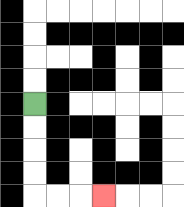{'start': '[1, 4]', 'end': '[4, 8]', 'path_directions': 'D,D,D,D,R,R,R', 'path_coordinates': '[[1, 4], [1, 5], [1, 6], [1, 7], [1, 8], [2, 8], [3, 8], [4, 8]]'}